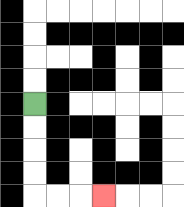{'start': '[1, 4]', 'end': '[4, 8]', 'path_directions': 'D,D,D,D,R,R,R', 'path_coordinates': '[[1, 4], [1, 5], [1, 6], [1, 7], [1, 8], [2, 8], [3, 8], [4, 8]]'}